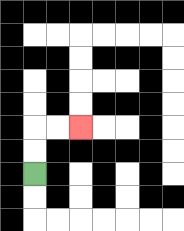{'start': '[1, 7]', 'end': '[3, 5]', 'path_directions': 'U,U,R,R', 'path_coordinates': '[[1, 7], [1, 6], [1, 5], [2, 5], [3, 5]]'}